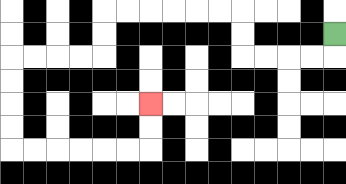{'start': '[14, 1]', 'end': '[6, 4]', 'path_directions': 'D,L,L,L,L,U,U,L,L,L,L,L,L,D,D,L,L,L,L,D,D,D,D,R,R,R,R,R,R,U,U', 'path_coordinates': '[[14, 1], [14, 2], [13, 2], [12, 2], [11, 2], [10, 2], [10, 1], [10, 0], [9, 0], [8, 0], [7, 0], [6, 0], [5, 0], [4, 0], [4, 1], [4, 2], [3, 2], [2, 2], [1, 2], [0, 2], [0, 3], [0, 4], [0, 5], [0, 6], [1, 6], [2, 6], [3, 6], [4, 6], [5, 6], [6, 6], [6, 5], [6, 4]]'}